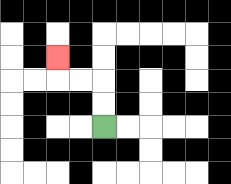{'start': '[4, 5]', 'end': '[2, 2]', 'path_directions': 'U,U,L,L,U', 'path_coordinates': '[[4, 5], [4, 4], [4, 3], [3, 3], [2, 3], [2, 2]]'}